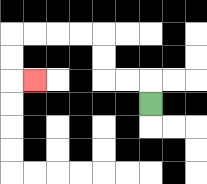{'start': '[6, 4]', 'end': '[1, 3]', 'path_directions': 'U,L,L,U,U,L,L,L,L,D,D,R', 'path_coordinates': '[[6, 4], [6, 3], [5, 3], [4, 3], [4, 2], [4, 1], [3, 1], [2, 1], [1, 1], [0, 1], [0, 2], [0, 3], [1, 3]]'}